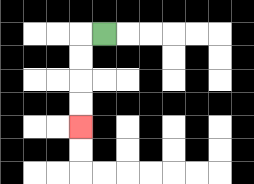{'start': '[4, 1]', 'end': '[3, 5]', 'path_directions': 'L,D,D,D,D', 'path_coordinates': '[[4, 1], [3, 1], [3, 2], [3, 3], [3, 4], [3, 5]]'}